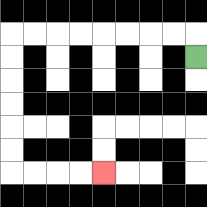{'start': '[8, 2]', 'end': '[4, 7]', 'path_directions': 'U,L,L,L,L,L,L,L,L,D,D,D,D,D,D,R,R,R,R', 'path_coordinates': '[[8, 2], [8, 1], [7, 1], [6, 1], [5, 1], [4, 1], [3, 1], [2, 1], [1, 1], [0, 1], [0, 2], [0, 3], [0, 4], [0, 5], [0, 6], [0, 7], [1, 7], [2, 7], [3, 7], [4, 7]]'}